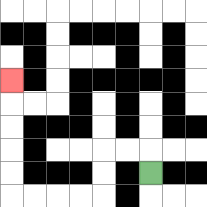{'start': '[6, 7]', 'end': '[0, 3]', 'path_directions': 'U,L,L,D,D,L,L,L,L,U,U,U,U,U', 'path_coordinates': '[[6, 7], [6, 6], [5, 6], [4, 6], [4, 7], [4, 8], [3, 8], [2, 8], [1, 8], [0, 8], [0, 7], [0, 6], [0, 5], [0, 4], [0, 3]]'}